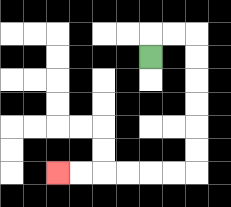{'start': '[6, 2]', 'end': '[2, 7]', 'path_directions': 'U,R,R,D,D,D,D,D,D,L,L,L,L,L,L', 'path_coordinates': '[[6, 2], [6, 1], [7, 1], [8, 1], [8, 2], [8, 3], [8, 4], [8, 5], [8, 6], [8, 7], [7, 7], [6, 7], [5, 7], [4, 7], [3, 7], [2, 7]]'}